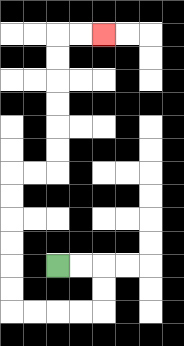{'start': '[2, 11]', 'end': '[4, 1]', 'path_directions': 'R,R,D,D,L,L,L,L,U,U,U,U,U,U,R,R,U,U,U,U,U,U,R,R', 'path_coordinates': '[[2, 11], [3, 11], [4, 11], [4, 12], [4, 13], [3, 13], [2, 13], [1, 13], [0, 13], [0, 12], [0, 11], [0, 10], [0, 9], [0, 8], [0, 7], [1, 7], [2, 7], [2, 6], [2, 5], [2, 4], [2, 3], [2, 2], [2, 1], [3, 1], [4, 1]]'}